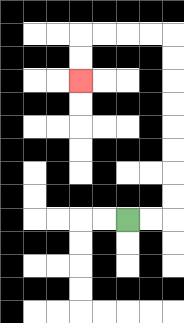{'start': '[5, 9]', 'end': '[3, 3]', 'path_directions': 'R,R,U,U,U,U,U,U,U,U,L,L,L,L,D,D', 'path_coordinates': '[[5, 9], [6, 9], [7, 9], [7, 8], [7, 7], [7, 6], [7, 5], [7, 4], [7, 3], [7, 2], [7, 1], [6, 1], [5, 1], [4, 1], [3, 1], [3, 2], [3, 3]]'}